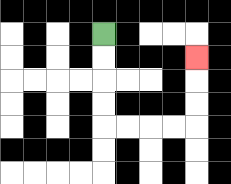{'start': '[4, 1]', 'end': '[8, 2]', 'path_directions': 'D,D,D,D,R,R,R,R,U,U,U', 'path_coordinates': '[[4, 1], [4, 2], [4, 3], [4, 4], [4, 5], [5, 5], [6, 5], [7, 5], [8, 5], [8, 4], [8, 3], [8, 2]]'}